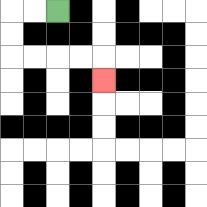{'start': '[2, 0]', 'end': '[4, 3]', 'path_directions': 'L,L,D,D,R,R,R,R,D', 'path_coordinates': '[[2, 0], [1, 0], [0, 0], [0, 1], [0, 2], [1, 2], [2, 2], [3, 2], [4, 2], [4, 3]]'}